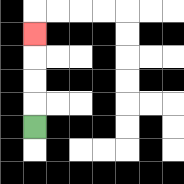{'start': '[1, 5]', 'end': '[1, 1]', 'path_directions': 'U,U,U,U', 'path_coordinates': '[[1, 5], [1, 4], [1, 3], [1, 2], [1, 1]]'}